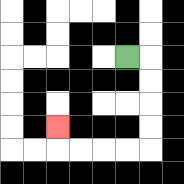{'start': '[5, 2]', 'end': '[2, 5]', 'path_directions': 'R,D,D,D,D,L,L,L,L,U', 'path_coordinates': '[[5, 2], [6, 2], [6, 3], [6, 4], [6, 5], [6, 6], [5, 6], [4, 6], [3, 6], [2, 6], [2, 5]]'}